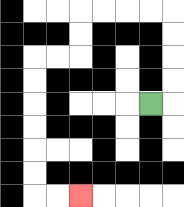{'start': '[6, 4]', 'end': '[3, 8]', 'path_directions': 'R,U,U,U,U,L,L,L,L,D,D,L,L,D,D,D,D,D,D,R,R', 'path_coordinates': '[[6, 4], [7, 4], [7, 3], [7, 2], [7, 1], [7, 0], [6, 0], [5, 0], [4, 0], [3, 0], [3, 1], [3, 2], [2, 2], [1, 2], [1, 3], [1, 4], [1, 5], [1, 6], [1, 7], [1, 8], [2, 8], [3, 8]]'}